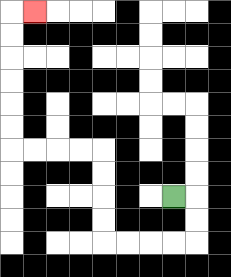{'start': '[7, 8]', 'end': '[1, 0]', 'path_directions': 'R,D,D,L,L,L,L,U,U,U,U,L,L,L,L,U,U,U,U,U,U,R', 'path_coordinates': '[[7, 8], [8, 8], [8, 9], [8, 10], [7, 10], [6, 10], [5, 10], [4, 10], [4, 9], [4, 8], [4, 7], [4, 6], [3, 6], [2, 6], [1, 6], [0, 6], [0, 5], [0, 4], [0, 3], [0, 2], [0, 1], [0, 0], [1, 0]]'}